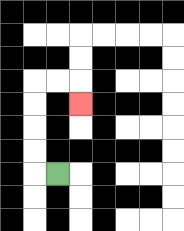{'start': '[2, 7]', 'end': '[3, 4]', 'path_directions': 'L,U,U,U,U,R,R,D', 'path_coordinates': '[[2, 7], [1, 7], [1, 6], [1, 5], [1, 4], [1, 3], [2, 3], [3, 3], [3, 4]]'}